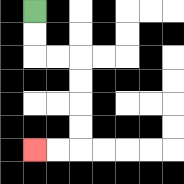{'start': '[1, 0]', 'end': '[1, 6]', 'path_directions': 'D,D,R,R,D,D,D,D,L,L', 'path_coordinates': '[[1, 0], [1, 1], [1, 2], [2, 2], [3, 2], [3, 3], [3, 4], [3, 5], [3, 6], [2, 6], [1, 6]]'}